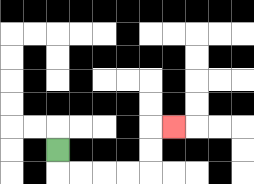{'start': '[2, 6]', 'end': '[7, 5]', 'path_directions': 'D,R,R,R,R,U,U,R', 'path_coordinates': '[[2, 6], [2, 7], [3, 7], [4, 7], [5, 7], [6, 7], [6, 6], [6, 5], [7, 5]]'}